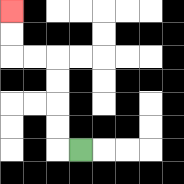{'start': '[3, 6]', 'end': '[0, 0]', 'path_directions': 'L,U,U,U,U,L,L,U,U', 'path_coordinates': '[[3, 6], [2, 6], [2, 5], [2, 4], [2, 3], [2, 2], [1, 2], [0, 2], [0, 1], [0, 0]]'}